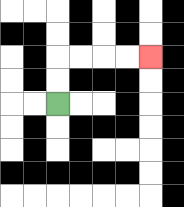{'start': '[2, 4]', 'end': '[6, 2]', 'path_directions': 'U,U,R,R,R,R', 'path_coordinates': '[[2, 4], [2, 3], [2, 2], [3, 2], [4, 2], [5, 2], [6, 2]]'}